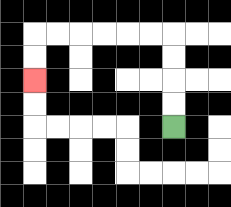{'start': '[7, 5]', 'end': '[1, 3]', 'path_directions': 'U,U,U,U,L,L,L,L,L,L,D,D', 'path_coordinates': '[[7, 5], [7, 4], [7, 3], [7, 2], [7, 1], [6, 1], [5, 1], [4, 1], [3, 1], [2, 1], [1, 1], [1, 2], [1, 3]]'}